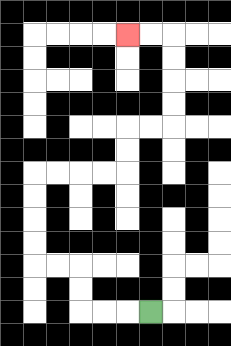{'start': '[6, 13]', 'end': '[5, 1]', 'path_directions': 'L,L,L,U,U,L,L,U,U,U,U,R,R,R,R,U,U,R,R,U,U,U,U,L,L', 'path_coordinates': '[[6, 13], [5, 13], [4, 13], [3, 13], [3, 12], [3, 11], [2, 11], [1, 11], [1, 10], [1, 9], [1, 8], [1, 7], [2, 7], [3, 7], [4, 7], [5, 7], [5, 6], [5, 5], [6, 5], [7, 5], [7, 4], [7, 3], [7, 2], [7, 1], [6, 1], [5, 1]]'}